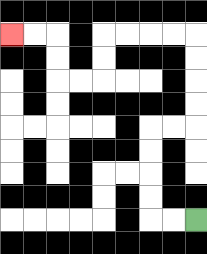{'start': '[8, 9]', 'end': '[0, 1]', 'path_directions': 'L,L,U,U,U,U,R,R,U,U,U,U,L,L,L,L,D,D,L,L,U,U,L,L', 'path_coordinates': '[[8, 9], [7, 9], [6, 9], [6, 8], [6, 7], [6, 6], [6, 5], [7, 5], [8, 5], [8, 4], [8, 3], [8, 2], [8, 1], [7, 1], [6, 1], [5, 1], [4, 1], [4, 2], [4, 3], [3, 3], [2, 3], [2, 2], [2, 1], [1, 1], [0, 1]]'}